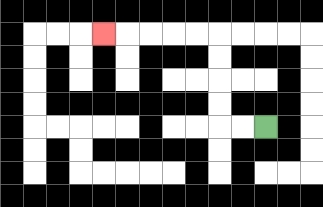{'start': '[11, 5]', 'end': '[4, 1]', 'path_directions': 'L,L,U,U,U,U,L,L,L,L,L', 'path_coordinates': '[[11, 5], [10, 5], [9, 5], [9, 4], [9, 3], [9, 2], [9, 1], [8, 1], [7, 1], [6, 1], [5, 1], [4, 1]]'}